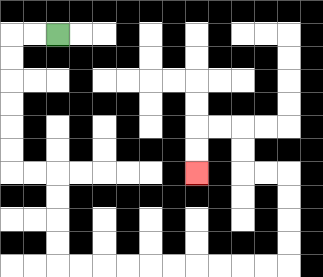{'start': '[2, 1]', 'end': '[8, 7]', 'path_directions': 'L,L,D,D,D,D,D,D,R,R,D,D,D,D,R,R,R,R,R,R,R,R,R,R,U,U,U,U,L,L,U,U,L,L,D,D', 'path_coordinates': '[[2, 1], [1, 1], [0, 1], [0, 2], [0, 3], [0, 4], [0, 5], [0, 6], [0, 7], [1, 7], [2, 7], [2, 8], [2, 9], [2, 10], [2, 11], [3, 11], [4, 11], [5, 11], [6, 11], [7, 11], [8, 11], [9, 11], [10, 11], [11, 11], [12, 11], [12, 10], [12, 9], [12, 8], [12, 7], [11, 7], [10, 7], [10, 6], [10, 5], [9, 5], [8, 5], [8, 6], [8, 7]]'}